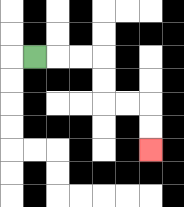{'start': '[1, 2]', 'end': '[6, 6]', 'path_directions': 'R,R,R,D,D,R,R,D,D', 'path_coordinates': '[[1, 2], [2, 2], [3, 2], [4, 2], [4, 3], [4, 4], [5, 4], [6, 4], [6, 5], [6, 6]]'}